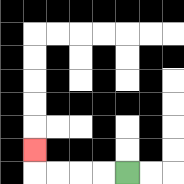{'start': '[5, 7]', 'end': '[1, 6]', 'path_directions': 'L,L,L,L,U', 'path_coordinates': '[[5, 7], [4, 7], [3, 7], [2, 7], [1, 7], [1, 6]]'}